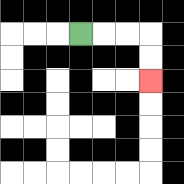{'start': '[3, 1]', 'end': '[6, 3]', 'path_directions': 'R,R,R,D,D', 'path_coordinates': '[[3, 1], [4, 1], [5, 1], [6, 1], [6, 2], [6, 3]]'}